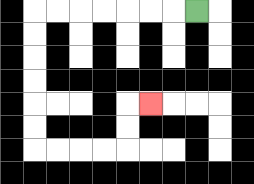{'start': '[8, 0]', 'end': '[6, 4]', 'path_directions': 'L,L,L,L,L,L,L,D,D,D,D,D,D,R,R,R,R,U,U,R', 'path_coordinates': '[[8, 0], [7, 0], [6, 0], [5, 0], [4, 0], [3, 0], [2, 0], [1, 0], [1, 1], [1, 2], [1, 3], [1, 4], [1, 5], [1, 6], [2, 6], [3, 6], [4, 6], [5, 6], [5, 5], [5, 4], [6, 4]]'}